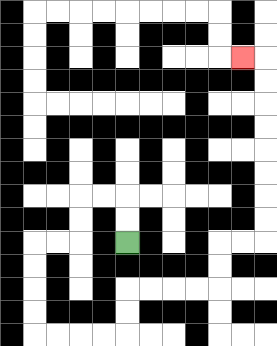{'start': '[5, 10]', 'end': '[10, 2]', 'path_directions': 'U,U,L,L,D,D,L,L,D,D,D,D,R,R,R,R,U,U,R,R,R,R,U,U,R,R,U,U,U,U,U,U,U,U,L', 'path_coordinates': '[[5, 10], [5, 9], [5, 8], [4, 8], [3, 8], [3, 9], [3, 10], [2, 10], [1, 10], [1, 11], [1, 12], [1, 13], [1, 14], [2, 14], [3, 14], [4, 14], [5, 14], [5, 13], [5, 12], [6, 12], [7, 12], [8, 12], [9, 12], [9, 11], [9, 10], [10, 10], [11, 10], [11, 9], [11, 8], [11, 7], [11, 6], [11, 5], [11, 4], [11, 3], [11, 2], [10, 2]]'}